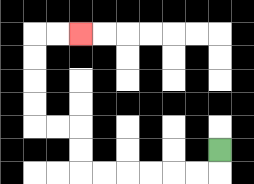{'start': '[9, 6]', 'end': '[3, 1]', 'path_directions': 'D,L,L,L,L,L,L,U,U,L,L,U,U,U,U,R,R', 'path_coordinates': '[[9, 6], [9, 7], [8, 7], [7, 7], [6, 7], [5, 7], [4, 7], [3, 7], [3, 6], [3, 5], [2, 5], [1, 5], [1, 4], [1, 3], [1, 2], [1, 1], [2, 1], [3, 1]]'}